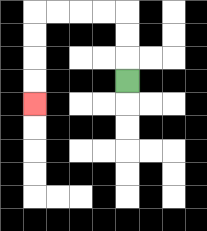{'start': '[5, 3]', 'end': '[1, 4]', 'path_directions': 'U,U,U,L,L,L,L,D,D,D,D', 'path_coordinates': '[[5, 3], [5, 2], [5, 1], [5, 0], [4, 0], [3, 0], [2, 0], [1, 0], [1, 1], [1, 2], [1, 3], [1, 4]]'}